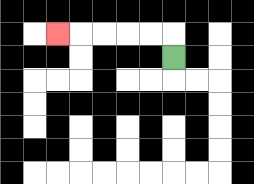{'start': '[7, 2]', 'end': '[2, 1]', 'path_directions': 'U,L,L,L,L,L', 'path_coordinates': '[[7, 2], [7, 1], [6, 1], [5, 1], [4, 1], [3, 1], [2, 1]]'}